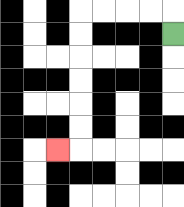{'start': '[7, 1]', 'end': '[2, 6]', 'path_directions': 'U,L,L,L,L,D,D,D,D,D,D,L', 'path_coordinates': '[[7, 1], [7, 0], [6, 0], [5, 0], [4, 0], [3, 0], [3, 1], [3, 2], [3, 3], [3, 4], [3, 5], [3, 6], [2, 6]]'}